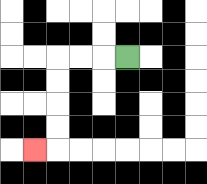{'start': '[5, 2]', 'end': '[1, 6]', 'path_directions': 'L,L,L,D,D,D,D,L', 'path_coordinates': '[[5, 2], [4, 2], [3, 2], [2, 2], [2, 3], [2, 4], [2, 5], [2, 6], [1, 6]]'}